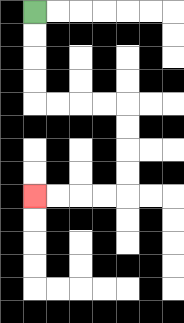{'start': '[1, 0]', 'end': '[1, 8]', 'path_directions': 'D,D,D,D,R,R,R,R,D,D,D,D,L,L,L,L', 'path_coordinates': '[[1, 0], [1, 1], [1, 2], [1, 3], [1, 4], [2, 4], [3, 4], [4, 4], [5, 4], [5, 5], [5, 6], [5, 7], [5, 8], [4, 8], [3, 8], [2, 8], [1, 8]]'}